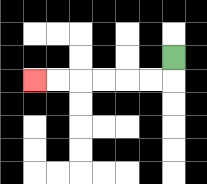{'start': '[7, 2]', 'end': '[1, 3]', 'path_directions': 'D,L,L,L,L,L,L', 'path_coordinates': '[[7, 2], [7, 3], [6, 3], [5, 3], [4, 3], [3, 3], [2, 3], [1, 3]]'}